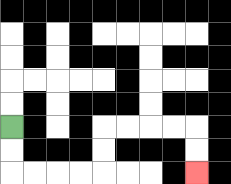{'start': '[0, 5]', 'end': '[8, 7]', 'path_directions': 'D,D,R,R,R,R,U,U,R,R,R,R,D,D', 'path_coordinates': '[[0, 5], [0, 6], [0, 7], [1, 7], [2, 7], [3, 7], [4, 7], [4, 6], [4, 5], [5, 5], [6, 5], [7, 5], [8, 5], [8, 6], [8, 7]]'}